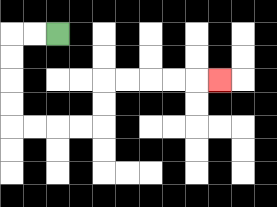{'start': '[2, 1]', 'end': '[9, 3]', 'path_directions': 'L,L,D,D,D,D,R,R,R,R,U,U,R,R,R,R,R', 'path_coordinates': '[[2, 1], [1, 1], [0, 1], [0, 2], [0, 3], [0, 4], [0, 5], [1, 5], [2, 5], [3, 5], [4, 5], [4, 4], [4, 3], [5, 3], [6, 3], [7, 3], [8, 3], [9, 3]]'}